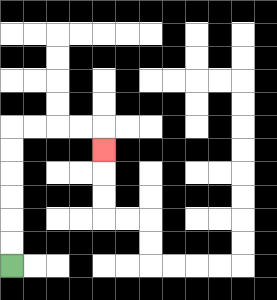{'start': '[0, 11]', 'end': '[4, 6]', 'path_directions': 'U,U,U,U,U,U,R,R,R,R,D', 'path_coordinates': '[[0, 11], [0, 10], [0, 9], [0, 8], [0, 7], [0, 6], [0, 5], [1, 5], [2, 5], [3, 5], [4, 5], [4, 6]]'}